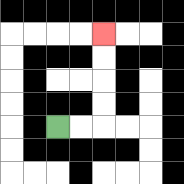{'start': '[2, 5]', 'end': '[4, 1]', 'path_directions': 'R,R,U,U,U,U', 'path_coordinates': '[[2, 5], [3, 5], [4, 5], [4, 4], [4, 3], [4, 2], [4, 1]]'}